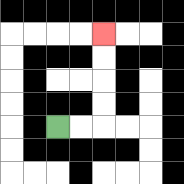{'start': '[2, 5]', 'end': '[4, 1]', 'path_directions': 'R,R,U,U,U,U', 'path_coordinates': '[[2, 5], [3, 5], [4, 5], [4, 4], [4, 3], [4, 2], [4, 1]]'}